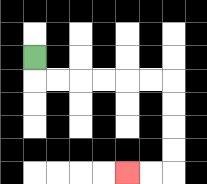{'start': '[1, 2]', 'end': '[5, 7]', 'path_directions': 'D,R,R,R,R,R,R,D,D,D,D,L,L', 'path_coordinates': '[[1, 2], [1, 3], [2, 3], [3, 3], [4, 3], [5, 3], [6, 3], [7, 3], [7, 4], [7, 5], [7, 6], [7, 7], [6, 7], [5, 7]]'}